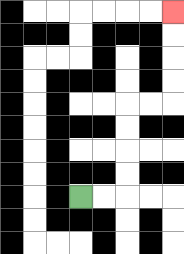{'start': '[3, 8]', 'end': '[7, 0]', 'path_directions': 'R,R,U,U,U,U,R,R,U,U,U,U', 'path_coordinates': '[[3, 8], [4, 8], [5, 8], [5, 7], [5, 6], [5, 5], [5, 4], [6, 4], [7, 4], [7, 3], [7, 2], [7, 1], [7, 0]]'}